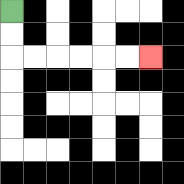{'start': '[0, 0]', 'end': '[6, 2]', 'path_directions': 'D,D,R,R,R,R,R,R', 'path_coordinates': '[[0, 0], [0, 1], [0, 2], [1, 2], [2, 2], [3, 2], [4, 2], [5, 2], [6, 2]]'}